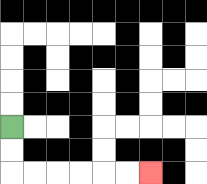{'start': '[0, 5]', 'end': '[6, 7]', 'path_directions': 'D,D,R,R,R,R,R,R', 'path_coordinates': '[[0, 5], [0, 6], [0, 7], [1, 7], [2, 7], [3, 7], [4, 7], [5, 7], [6, 7]]'}